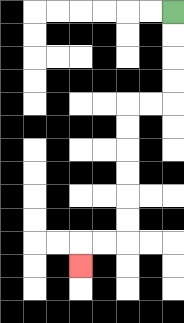{'start': '[7, 0]', 'end': '[3, 11]', 'path_directions': 'D,D,D,D,L,L,D,D,D,D,D,D,L,L,D', 'path_coordinates': '[[7, 0], [7, 1], [7, 2], [7, 3], [7, 4], [6, 4], [5, 4], [5, 5], [5, 6], [5, 7], [5, 8], [5, 9], [5, 10], [4, 10], [3, 10], [3, 11]]'}